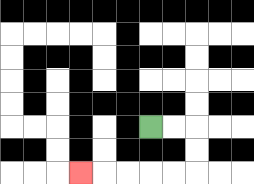{'start': '[6, 5]', 'end': '[3, 7]', 'path_directions': 'R,R,D,D,L,L,L,L,L', 'path_coordinates': '[[6, 5], [7, 5], [8, 5], [8, 6], [8, 7], [7, 7], [6, 7], [5, 7], [4, 7], [3, 7]]'}